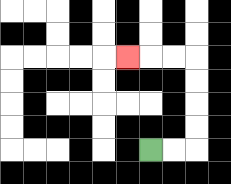{'start': '[6, 6]', 'end': '[5, 2]', 'path_directions': 'R,R,U,U,U,U,L,L,L', 'path_coordinates': '[[6, 6], [7, 6], [8, 6], [8, 5], [8, 4], [8, 3], [8, 2], [7, 2], [6, 2], [5, 2]]'}